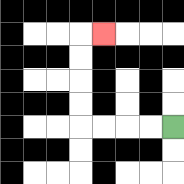{'start': '[7, 5]', 'end': '[4, 1]', 'path_directions': 'L,L,L,L,U,U,U,U,R', 'path_coordinates': '[[7, 5], [6, 5], [5, 5], [4, 5], [3, 5], [3, 4], [3, 3], [3, 2], [3, 1], [4, 1]]'}